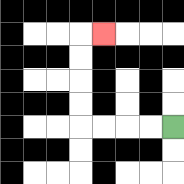{'start': '[7, 5]', 'end': '[4, 1]', 'path_directions': 'L,L,L,L,U,U,U,U,R', 'path_coordinates': '[[7, 5], [6, 5], [5, 5], [4, 5], [3, 5], [3, 4], [3, 3], [3, 2], [3, 1], [4, 1]]'}